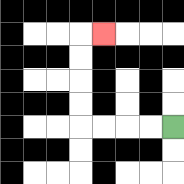{'start': '[7, 5]', 'end': '[4, 1]', 'path_directions': 'L,L,L,L,U,U,U,U,R', 'path_coordinates': '[[7, 5], [6, 5], [5, 5], [4, 5], [3, 5], [3, 4], [3, 3], [3, 2], [3, 1], [4, 1]]'}